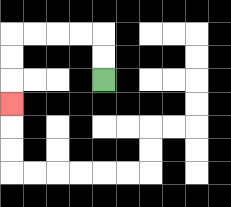{'start': '[4, 3]', 'end': '[0, 4]', 'path_directions': 'U,U,L,L,L,L,D,D,D', 'path_coordinates': '[[4, 3], [4, 2], [4, 1], [3, 1], [2, 1], [1, 1], [0, 1], [0, 2], [0, 3], [0, 4]]'}